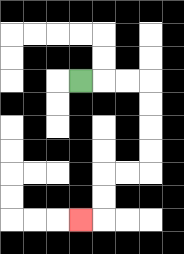{'start': '[3, 3]', 'end': '[3, 9]', 'path_directions': 'R,R,R,D,D,D,D,L,L,D,D,L', 'path_coordinates': '[[3, 3], [4, 3], [5, 3], [6, 3], [6, 4], [6, 5], [6, 6], [6, 7], [5, 7], [4, 7], [4, 8], [4, 9], [3, 9]]'}